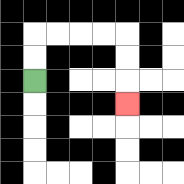{'start': '[1, 3]', 'end': '[5, 4]', 'path_directions': 'U,U,R,R,R,R,D,D,D', 'path_coordinates': '[[1, 3], [1, 2], [1, 1], [2, 1], [3, 1], [4, 1], [5, 1], [5, 2], [5, 3], [5, 4]]'}